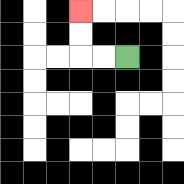{'start': '[5, 2]', 'end': '[3, 0]', 'path_directions': 'L,L,U,U', 'path_coordinates': '[[5, 2], [4, 2], [3, 2], [3, 1], [3, 0]]'}